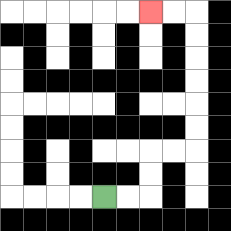{'start': '[4, 8]', 'end': '[6, 0]', 'path_directions': 'R,R,U,U,R,R,U,U,U,U,U,U,L,L', 'path_coordinates': '[[4, 8], [5, 8], [6, 8], [6, 7], [6, 6], [7, 6], [8, 6], [8, 5], [8, 4], [8, 3], [8, 2], [8, 1], [8, 0], [7, 0], [6, 0]]'}